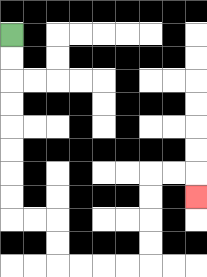{'start': '[0, 1]', 'end': '[8, 8]', 'path_directions': 'D,D,D,D,D,D,D,D,R,R,D,D,R,R,R,R,U,U,U,U,R,R,D', 'path_coordinates': '[[0, 1], [0, 2], [0, 3], [0, 4], [0, 5], [0, 6], [0, 7], [0, 8], [0, 9], [1, 9], [2, 9], [2, 10], [2, 11], [3, 11], [4, 11], [5, 11], [6, 11], [6, 10], [6, 9], [6, 8], [6, 7], [7, 7], [8, 7], [8, 8]]'}